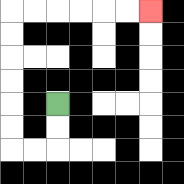{'start': '[2, 4]', 'end': '[6, 0]', 'path_directions': 'D,D,L,L,U,U,U,U,U,U,R,R,R,R,R,R', 'path_coordinates': '[[2, 4], [2, 5], [2, 6], [1, 6], [0, 6], [0, 5], [0, 4], [0, 3], [0, 2], [0, 1], [0, 0], [1, 0], [2, 0], [3, 0], [4, 0], [5, 0], [6, 0]]'}